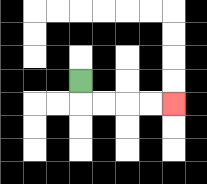{'start': '[3, 3]', 'end': '[7, 4]', 'path_directions': 'D,R,R,R,R', 'path_coordinates': '[[3, 3], [3, 4], [4, 4], [5, 4], [6, 4], [7, 4]]'}